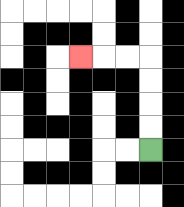{'start': '[6, 6]', 'end': '[3, 2]', 'path_directions': 'U,U,U,U,L,L,L', 'path_coordinates': '[[6, 6], [6, 5], [6, 4], [6, 3], [6, 2], [5, 2], [4, 2], [3, 2]]'}